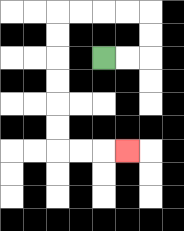{'start': '[4, 2]', 'end': '[5, 6]', 'path_directions': 'R,R,U,U,L,L,L,L,D,D,D,D,D,D,R,R,R', 'path_coordinates': '[[4, 2], [5, 2], [6, 2], [6, 1], [6, 0], [5, 0], [4, 0], [3, 0], [2, 0], [2, 1], [2, 2], [2, 3], [2, 4], [2, 5], [2, 6], [3, 6], [4, 6], [5, 6]]'}